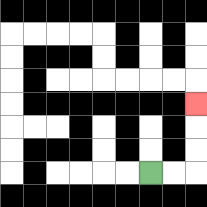{'start': '[6, 7]', 'end': '[8, 4]', 'path_directions': 'R,R,U,U,U', 'path_coordinates': '[[6, 7], [7, 7], [8, 7], [8, 6], [8, 5], [8, 4]]'}